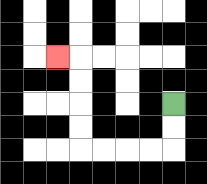{'start': '[7, 4]', 'end': '[2, 2]', 'path_directions': 'D,D,L,L,L,L,U,U,U,U,L', 'path_coordinates': '[[7, 4], [7, 5], [7, 6], [6, 6], [5, 6], [4, 6], [3, 6], [3, 5], [3, 4], [3, 3], [3, 2], [2, 2]]'}